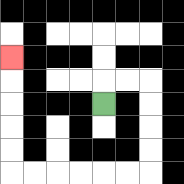{'start': '[4, 4]', 'end': '[0, 2]', 'path_directions': 'U,R,R,D,D,D,D,L,L,L,L,L,L,U,U,U,U,U', 'path_coordinates': '[[4, 4], [4, 3], [5, 3], [6, 3], [6, 4], [6, 5], [6, 6], [6, 7], [5, 7], [4, 7], [3, 7], [2, 7], [1, 7], [0, 7], [0, 6], [0, 5], [0, 4], [0, 3], [0, 2]]'}